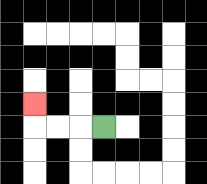{'start': '[4, 5]', 'end': '[1, 4]', 'path_directions': 'L,L,L,U', 'path_coordinates': '[[4, 5], [3, 5], [2, 5], [1, 5], [1, 4]]'}